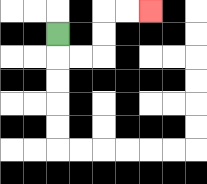{'start': '[2, 1]', 'end': '[6, 0]', 'path_directions': 'D,R,R,U,U,R,R', 'path_coordinates': '[[2, 1], [2, 2], [3, 2], [4, 2], [4, 1], [4, 0], [5, 0], [6, 0]]'}